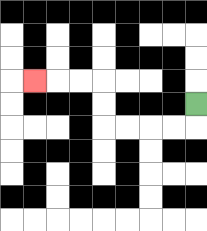{'start': '[8, 4]', 'end': '[1, 3]', 'path_directions': 'D,L,L,L,L,U,U,L,L,L', 'path_coordinates': '[[8, 4], [8, 5], [7, 5], [6, 5], [5, 5], [4, 5], [4, 4], [4, 3], [3, 3], [2, 3], [1, 3]]'}